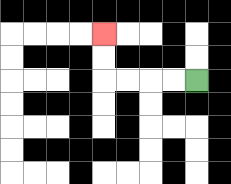{'start': '[8, 3]', 'end': '[4, 1]', 'path_directions': 'L,L,L,L,U,U', 'path_coordinates': '[[8, 3], [7, 3], [6, 3], [5, 3], [4, 3], [4, 2], [4, 1]]'}